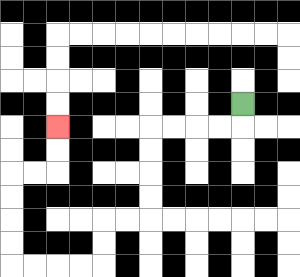{'start': '[10, 4]', 'end': '[2, 5]', 'path_directions': 'D,L,L,L,L,D,D,D,D,L,L,D,D,L,L,L,L,U,U,U,U,R,R,U,U', 'path_coordinates': '[[10, 4], [10, 5], [9, 5], [8, 5], [7, 5], [6, 5], [6, 6], [6, 7], [6, 8], [6, 9], [5, 9], [4, 9], [4, 10], [4, 11], [3, 11], [2, 11], [1, 11], [0, 11], [0, 10], [0, 9], [0, 8], [0, 7], [1, 7], [2, 7], [2, 6], [2, 5]]'}